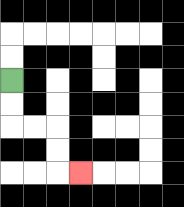{'start': '[0, 3]', 'end': '[3, 7]', 'path_directions': 'D,D,R,R,D,D,R', 'path_coordinates': '[[0, 3], [0, 4], [0, 5], [1, 5], [2, 5], [2, 6], [2, 7], [3, 7]]'}